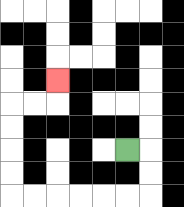{'start': '[5, 6]', 'end': '[2, 3]', 'path_directions': 'R,D,D,L,L,L,L,L,L,U,U,U,U,R,R,U', 'path_coordinates': '[[5, 6], [6, 6], [6, 7], [6, 8], [5, 8], [4, 8], [3, 8], [2, 8], [1, 8], [0, 8], [0, 7], [0, 6], [0, 5], [0, 4], [1, 4], [2, 4], [2, 3]]'}